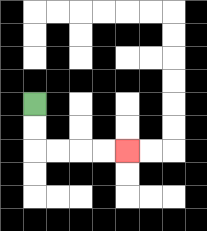{'start': '[1, 4]', 'end': '[5, 6]', 'path_directions': 'D,D,R,R,R,R', 'path_coordinates': '[[1, 4], [1, 5], [1, 6], [2, 6], [3, 6], [4, 6], [5, 6]]'}